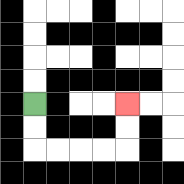{'start': '[1, 4]', 'end': '[5, 4]', 'path_directions': 'D,D,R,R,R,R,U,U', 'path_coordinates': '[[1, 4], [1, 5], [1, 6], [2, 6], [3, 6], [4, 6], [5, 6], [5, 5], [5, 4]]'}